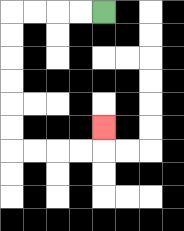{'start': '[4, 0]', 'end': '[4, 5]', 'path_directions': 'L,L,L,L,D,D,D,D,D,D,R,R,R,R,U', 'path_coordinates': '[[4, 0], [3, 0], [2, 0], [1, 0], [0, 0], [0, 1], [0, 2], [0, 3], [0, 4], [0, 5], [0, 6], [1, 6], [2, 6], [3, 6], [4, 6], [4, 5]]'}